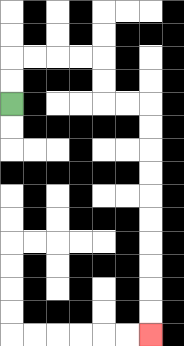{'start': '[0, 4]', 'end': '[6, 14]', 'path_directions': 'U,U,R,R,R,R,D,D,R,R,D,D,D,D,D,D,D,D,D,D', 'path_coordinates': '[[0, 4], [0, 3], [0, 2], [1, 2], [2, 2], [3, 2], [4, 2], [4, 3], [4, 4], [5, 4], [6, 4], [6, 5], [6, 6], [6, 7], [6, 8], [6, 9], [6, 10], [6, 11], [6, 12], [6, 13], [6, 14]]'}